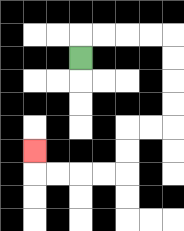{'start': '[3, 2]', 'end': '[1, 6]', 'path_directions': 'U,R,R,R,R,D,D,D,D,L,L,D,D,L,L,L,L,U', 'path_coordinates': '[[3, 2], [3, 1], [4, 1], [5, 1], [6, 1], [7, 1], [7, 2], [7, 3], [7, 4], [7, 5], [6, 5], [5, 5], [5, 6], [5, 7], [4, 7], [3, 7], [2, 7], [1, 7], [1, 6]]'}